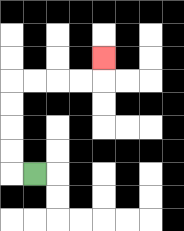{'start': '[1, 7]', 'end': '[4, 2]', 'path_directions': 'L,U,U,U,U,R,R,R,R,U', 'path_coordinates': '[[1, 7], [0, 7], [0, 6], [0, 5], [0, 4], [0, 3], [1, 3], [2, 3], [3, 3], [4, 3], [4, 2]]'}